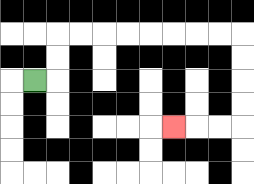{'start': '[1, 3]', 'end': '[7, 5]', 'path_directions': 'R,U,U,R,R,R,R,R,R,R,R,D,D,D,D,L,L,L', 'path_coordinates': '[[1, 3], [2, 3], [2, 2], [2, 1], [3, 1], [4, 1], [5, 1], [6, 1], [7, 1], [8, 1], [9, 1], [10, 1], [10, 2], [10, 3], [10, 4], [10, 5], [9, 5], [8, 5], [7, 5]]'}